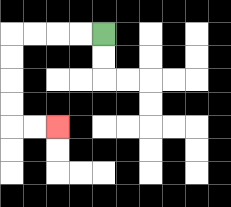{'start': '[4, 1]', 'end': '[2, 5]', 'path_directions': 'L,L,L,L,D,D,D,D,R,R', 'path_coordinates': '[[4, 1], [3, 1], [2, 1], [1, 1], [0, 1], [0, 2], [0, 3], [0, 4], [0, 5], [1, 5], [2, 5]]'}